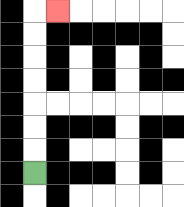{'start': '[1, 7]', 'end': '[2, 0]', 'path_directions': 'U,U,U,U,U,U,U,R', 'path_coordinates': '[[1, 7], [1, 6], [1, 5], [1, 4], [1, 3], [1, 2], [1, 1], [1, 0], [2, 0]]'}